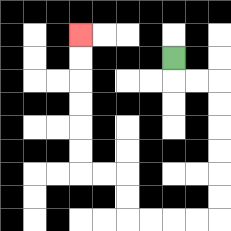{'start': '[7, 2]', 'end': '[3, 1]', 'path_directions': 'D,R,R,D,D,D,D,D,D,L,L,L,L,U,U,L,L,U,U,U,U,U,U', 'path_coordinates': '[[7, 2], [7, 3], [8, 3], [9, 3], [9, 4], [9, 5], [9, 6], [9, 7], [9, 8], [9, 9], [8, 9], [7, 9], [6, 9], [5, 9], [5, 8], [5, 7], [4, 7], [3, 7], [3, 6], [3, 5], [3, 4], [3, 3], [3, 2], [3, 1]]'}